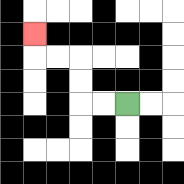{'start': '[5, 4]', 'end': '[1, 1]', 'path_directions': 'L,L,U,U,L,L,U', 'path_coordinates': '[[5, 4], [4, 4], [3, 4], [3, 3], [3, 2], [2, 2], [1, 2], [1, 1]]'}